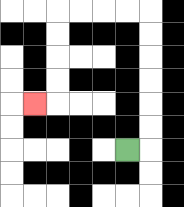{'start': '[5, 6]', 'end': '[1, 4]', 'path_directions': 'R,U,U,U,U,U,U,L,L,L,L,D,D,D,D,L', 'path_coordinates': '[[5, 6], [6, 6], [6, 5], [6, 4], [6, 3], [6, 2], [6, 1], [6, 0], [5, 0], [4, 0], [3, 0], [2, 0], [2, 1], [2, 2], [2, 3], [2, 4], [1, 4]]'}